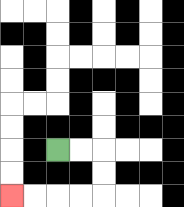{'start': '[2, 6]', 'end': '[0, 8]', 'path_directions': 'R,R,D,D,L,L,L,L', 'path_coordinates': '[[2, 6], [3, 6], [4, 6], [4, 7], [4, 8], [3, 8], [2, 8], [1, 8], [0, 8]]'}